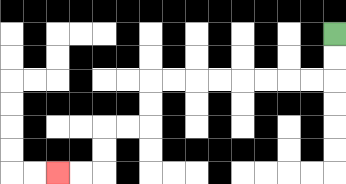{'start': '[14, 1]', 'end': '[2, 7]', 'path_directions': 'D,D,L,L,L,L,L,L,L,L,D,D,L,L,D,D,L,L', 'path_coordinates': '[[14, 1], [14, 2], [14, 3], [13, 3], [12, 3], [11, 3], [10, 3], [9, 3], [8, 3], [7, 3], [6, 3], [6, 4], [6, 5], [5, 5], [4, 5], [4, 6], [4, 7], [3, 7], [2, 7]]'}